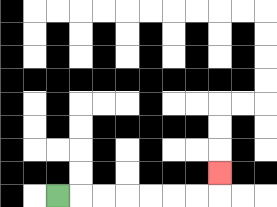{'start': '[2, 8]', 'end': '[9, 7]', 'path_directions': 'R,R,R,R,R,R,R,U', 'path_coordinates': '[[2, 8], [3, 8], [4, 8], [5, 8], [6, 8], [7, 8], [8, 8], [9, 8], [9, 7]]'}